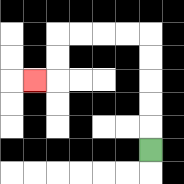{'start': '[6, 6]', 'end': '[1, 3]', 'path_directions': 'U,U,U,U,U,L,L,L,L,D,D,L', 'path_coordinates': '[[6, 6], [6, 5], [6, 4], [6, 3], [6, 2], [6, 1], [5, 1], [4, 1], [3, 1], [2, 1], [2, 2], [2, 3], [1, 3]]'}